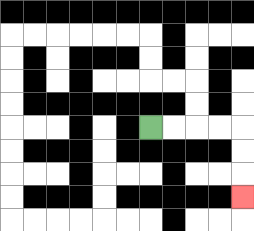{'start': '[6, 5]', 'end': '[10, 8]', 'path_directions': 'R,R,R,R,D,D,D', 'path_coordinates': '[[6, 5], [7, 5], [8, 5], [9, 5], [10, 5], [10, 6], [10, 7], [10, 8]]'}